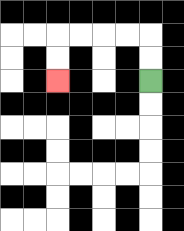{'start': '[6, 3]', 'end': '[2, 3]', 'path_directions': 'U,U,L,L,L,L,D,D', 'path_coordinates': '[[6, 3], [6, 2], [6, 1], [5, 1], [4, 1], [3, 1], [2, 1], [2, 2], [2, 3]]'}